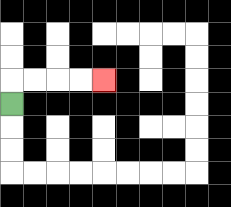{'start': '[0, 4]', 'end': '[4, 3]', 'path_directions': 'U,R,R,R,R', 'path_coordinates': '[[0, 4], [0, 3], [1, 3], [2, 3], [3, 3], [4, 3]]'}